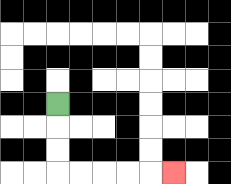{'start': '[2, 4]', 'end': '[7, 7]', 'path_directions': 'D,D,D,R,R,R,R,R', 'path_coordinates': '[[2, 4], [2, 5], [2, 6], [2, 7], [3, 7], [4, 7], [5, 7], [6, 7], [7, 7]]'}